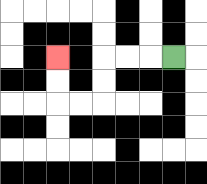{'start': '[7, 2]', 'end': '[2, 2]', 'path_directions': 'L,L,L,D,D,L,L,U,U', 'path_coordinates': '[[7, 2], [6, 2], [5, 2], [4, 2], [4, 3], [4, 4], [3, 4], [2, 4], [2, 3], [2, 2]]'}